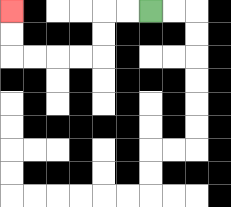{'start': '[6, 0]', 'end': '[0, 0]', 'path_directions': 'L,L,D,D,L,L,L,L,U,U', 'path_coordinates': '[[6, 0], [5, 0], [4, 0], [4, 1], [4, 2], [3, 2], [2, 2], [1, 2], [0, 2], [0, 1], [0, 0]]'}